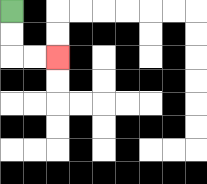{'start': '[0, 0]', 'end': '[2, 2]', 'path_directions': 'D,D,R,R', 'path_coordinates': '[[0, 0], [0, 1], [0, 2], [1, 2], [2, 2]]'}